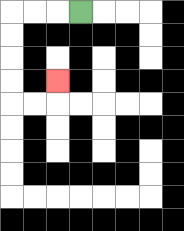{'start': '[3, 0]', 'end': '[2, 3]', 'path_directions': 'L,L,L,D,D,D,D,R,R,U', 'path_coordinates': '[[3, 0], [2, 0], [1, 0], [0, 0], [0, 1], [0, 2], [0, 3], [0, 4], [1, 4], [2, 4], [2, 3]]'}